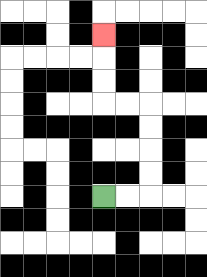{'start': '[4, 8]', 'end': '[4, 1]', 'path_directions': 'R,R,U,U,U,U,L,L,U,U,U', 'path_coordinates': '[[4, 8], [5, 8], [6, 8], [6, 7], [6, 6], [6, 5], [6, 4], [5, 4], [4, 4], [4, 3], [4, 2], [4, 1]]'}